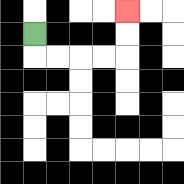{'start': '[1, 1]', 'end': '[5, 0]', 'path_directions': 'D,R,R,R,R,U,U', 'path_coordinates': '[[1, 1], [1, 2], [2, 2], [3, 2], [4, 2], [5, 2], [5, 1], [5, 0]]'}